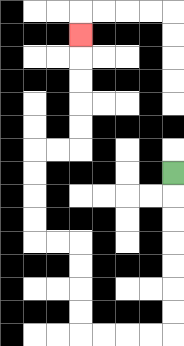{'start': '[7, 7]', 'end': '[3, 1]', 'path_directions': 'D,D,D,D,D,D,D,L,L,L,L,U,U,U,U,L,L,U,U,U,U,R,R,U,U,U,U,U', 'path_coordinates': '[[7, 7], [7, 8], [7, 9], [7, 10], [7, 11], [7, 12], [7, 13], [7, 14], [6, 14], [5, 14], [4, 14], [3, 14], [3, 13], [3, 12], [3, 11], [3, 10], [2, 10], [1, 10], [1, 9], [1, 8], [1, 7], [1, 6], [2, 6], [3, 6], [3, 5], [3, 4], [3, 3], [3, 2], [3, 1]]'}